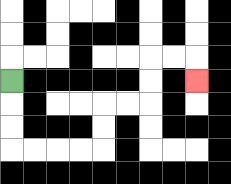{'start': '[0, 3]', 'end': '[8, 3]', 'path_directions': 'D,D,D,R,R,R,R,U,U,R,R,U,U,R,R,D', 'path_coordinates': '[[0, 3], [0, 4], [0, 5], [0, 6], [1, 6], [2, 6], [3, 6], [4, 6], [4, 5], [4, 4], [5, 4], [6, 4], [6, 3], [6, 2], [7, 2], [8, 2], [8, 3]]'}